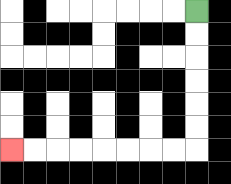{'start': '[8, 0]', 'end': '[0, 6]', 'path_directions': 'D,D,D,D,D,D,L,L,L,L,L,L,L,L', 'path_coordinates': '[[8, 0], [8, 1], [8, 2], [8, 3], [8, 4], [8, 5], [8, 6], [7, 6], [6, 6], [5, 6], [4, 6], [3, 6], [2, 6], [1, 6], [0, 6]]'}